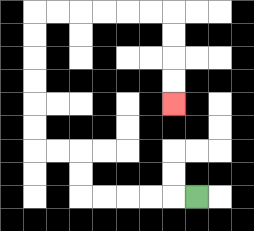{'start': '[8, 8]', 'end': '[7, 4]', 'path_directions': 'L,L,L,L,L,U,U,L,L,U,U,U,U,U,U,R,R,R,R,R,R,D,D,D,D', 'path_coordinates': '[[8, 8], [7, 8], [6, 8], [5, 8], [4, 8], [3, 8], [3, 7], [3, 6], [2, 6], [1, 6], [1, 5], [1, 4], [1, 3], [1, 2], [1, 1], [1, 0], [2, 0], [3, 0], [4, 0], [5, 0], [6, 0], [7, 0], [7, 1], [7, 2], [7, 3], [7, 4]]'}